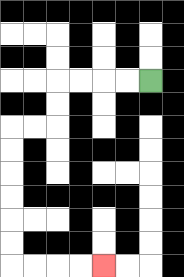{'start': '[6, 3]', 'end': '[4, 11]', 'path_directions': 'L,L,L,L,D,D,L,L,D,D,D,D,D,D,R,R,R,R', 'path_coordinates': '[[6, 3], [5, 3], [4, 3], [3, 3], [2, 3], [2, 4], [2, 5], [1, 5], [0, 5], [0, 6], [0, 7], [0, 8], [0, 9], [0, 10], [0, 11], [1, 11], [2, 11], [3, 11], [4, 11]]'}